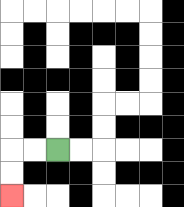{'start': '[2, 6]', 'end': '[0, 8]', 'path_directions': 'L,L,D,D', 'path_coordinates': '[[2, 6], [1, 6], [0, 6], [0, 7], [0, 8]]'}